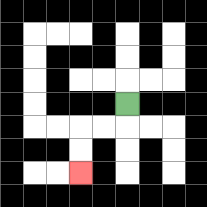{'start': '[5, 4]', 'end': '[3, 7]', 'path_directions': 'D,L,L,D,D', 'path_coordinates': '[[5, 4], [5, 5], [4, 5], [3, 5], [3, 6], [3, 7]]'}